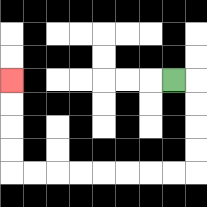{'start': '[7, 3]', 'end': '[0, 3]', 'path_directions': 'R,D,D,D,D,L,L,L,L,L,L,L,L,U,U,U,U', 'path_coordinates': '[[7, 3], [8, 3], [8, 4], [8, 5], [8, 6], [8, 7], [7, 7], [6, 7], [5, 7], [4, 7], [3, 7], [2, 7], [1, 7], [0, 7], [0, 6], [0, 5], [0, 4], [0, 3]]'}